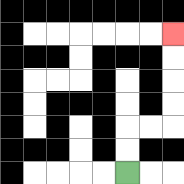{'start': '[5, 7]', 'end': '[7, 1]', 'path_directions': 'U,U,R,R,U,U,U,U', 'path_coordinates': '[[5, 7], [5, 6], [5, 5], [6, 5], [7, 5], [7, 4], [7, 3], [7, 2], [7, 1]]'}